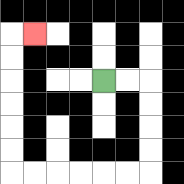{'start': '[4, 3]', 'end': '[1, 1]', 'path_directions': 'R,R,D,D,D,D,L,L,L,L,L,L,U,U,U,U,U,U,R', 'path_coordinates': '[[4, 3], [5, 3], [6, 3], [6, 4], [6, 5], [6, 6], [6, 7], [5, 7], [4, 7], [3, 7], [2, 7], [1, 7], [0, 7], [0, 6], [0, 5], [0, 4], [0, 3], [0, 2], [0, 1], [1, 1]]'}